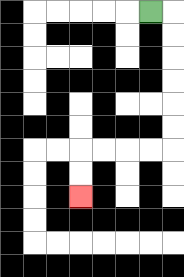{'start': '[6, 0]', 'end': '[3, 8]', 'path_directions': 'R,D,D,D,D,D,D,L,L,L,L,D,D', 'path_coordinates': '[[6, 0], [7, 0], [7, 1], [7, 2], [7, 3], [7, 4], [7, 5], [7, 6], [6, 6], [5, 6], [4, 6], [3, 6], [3, 7], [3, 8]]'}